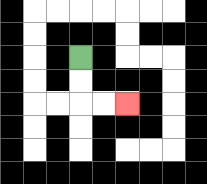{'start': '[3, 2]', 'end': '[5, 4]', 'path_directions': 'D,D,R,R', 'path_coordinates': '[[3, 2], [3, 3], [3, 4], [4, 4], [5, 4]]'}